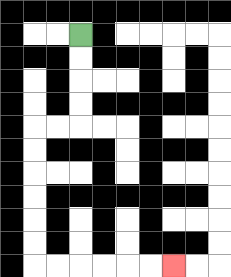{'start': '[3, 1]', 'end': '[7, 11]', 'path_directions': 'D,D,D,D,L,L,D,D,D,D,D,D,R,R,R,R,R,R', 'path_coordinates': '[[3, 1], [3, 2], [3, 3], [3, 4], [3, 5], [2, 5], [1, 5], [1, 6], [1, 7], [1, 8], [1, 9], [1, 10], [1, 11], [2, 11], [3, 11], [4, 11], [5, 11], [6, 11], [7, 11]]'}